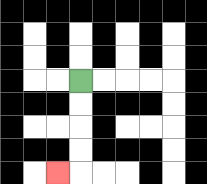{'start': '[3, 3]', 'end': '[2, 7]', 'path_directions': 'D,D,D,D,L', 'path_coordinates': '[[3, 3], [3, 4], [3, 5], [3, 6], [3, 7], [2, 7]]'}